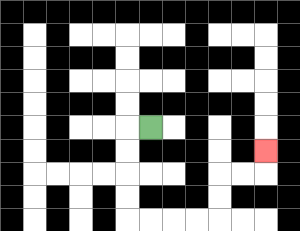{'start': '[6, 5]', 'end': '[11, 6]', 'path_directions': 'L,D,D,D,D,R,R,R,R,U,U,R,R,U', 'path_coordinates': '[[6, 5], [5, 5], [5, 6], [5, 7], [5, 8], [5, 9], [6, 9], [7, 9], [8, 9], [9, 9], [9, 8], [9, 7], [10, 7], [11, 7], [11, 6]]'}